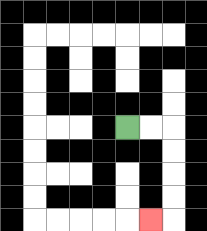{'start': '[5, 5]', 'end': '[6, 9]', 'path_directions': 'R,R,D,D,D,D,L', 'path_coordinates': '[[5, 5], [6, 5], [7, 5], [7, 6], [7, 7], [7, 8], [7, 9], [6, 9]]'}